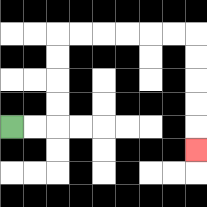{'start': '[0, 5]', 'end': '[8, 6]', 'path_directions': 'R,R,U,U,U,U,R,R,R,R,R,R,D,D,D,D,D', 'path_coordinates': '[[0, 5], [1, 5], [2, 5], [2, 4], [2, 3], [2, 2], [2, 1], [3, 1], [4, 1], [5, 1], [6, 1], [7, 1], [8, 1], [8, 2], [8, 3], [8, 4], [8, 5], [8, 6]]'}